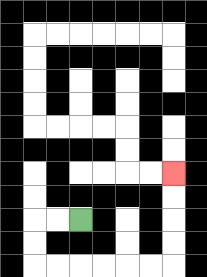{'start': '[3, 9]', 'end': '[7, 7]', 'path_directions': 'L,L,D,D,R,R,R,R,R,R,U,U,U,U', 'path_coordinates': '[[3, 9], [2, 9], [1, 9], [1, 10], [1, 11], [2, 11], [3, 11], [4, 11], [5, 11], [6, 11], [7, 11], [7, 10], [7, 9], [7, 8], [7, 7]]'}